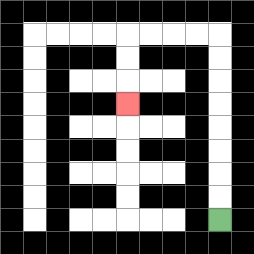{'start': '[9, 9]', 'end': '[5, 4]', 'path_directions': 'U,U,U,U,U,U,U,U,L,L,L,L,D,D,D', 'path_coordinates': '[[9, 9], [9, 8], [9, 7], [9, 6], [9, 5], [9, 4], [9, 3], [9, 2], [9, 1], [8, 1], [7, 1], [6, 1], [5, 1], [5, 2], [5, 3], [5, 4]]'}